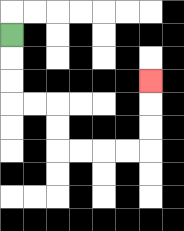{'start': '[0, 1]', 'end': '[6, 3]', 'path_directions': 'D,D,D,R,R,D,D,R,R,R,R,U,U,U', 'path_coordinates': '[[0, 1], [0, 2], [0, 3], [0, 4], [1, 4], [2, 4], [2, 5], [2, 6], [3, 6], [4, 6], [5, 6], [6, 6], [6, 5], [6, 4], [6, 3]]'}